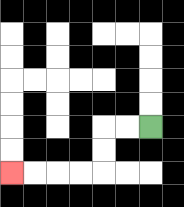{'start': '[6, 5]', 'end': '[0, 7]', 'path_directions': 'L,L,D,D,L,L,L,L', 'path_coordinates': '[[6, 5], [5, 5], [4, 5], [4, 6], [4, 7], [3, 7], [2, 7], [1, 7], [0, 7]]'}